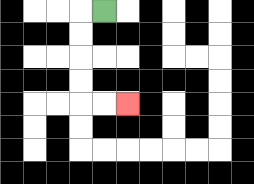{'start': '[4, 0]', 'end': '[5, 4]', 'path_directions': 'L,D,D,D,D,R,R', 'path_coordinates': '[[4, 0], [3, 0], [3, 1], [3, 2], [3, 3], [3, 4], [4, 4], [5, 4]]'}